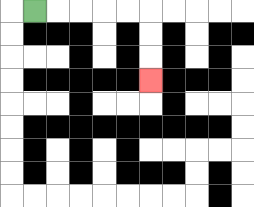{'start': '[1, 0]', 'end': '[6, 3]', 'path_directions': 'R,R,R,R,R,D,D,D', 'path_coordinates': '[[1, 0], [2, 0], [3, 0], [4, 0], [5, 0], [6, 0], [6, 1], [6, 2], [6, 3]]'}